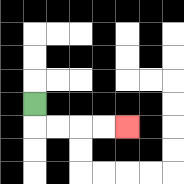{'start': '[1, 4]', 'end': '[5, 5]', 'path_directions': 'D,R,R,R,R', 'path_coordinates': '[[1, 4], [1, 5], [2, 5], [3, 5], [4, 5], [5, 5]]'}